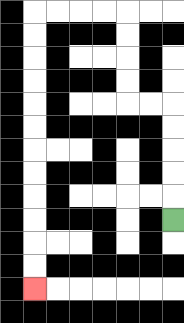{'start': '[7, 9]', 'end': '[1, 12]', 'path_directions': 'U,U,U,U,U,L,L,U,U,U,U,L,L,L,L,D,D,D,D,D,D,D,D,D,D,D,D', 'path_coordinates': '[[7, 9], [7, 8], [7, 7], [7, 6], [7, 5], [7, 4], [6, 4], [5, 4], [5, 3], [5, 2], [5, 1], [5, 0], [4, 0], [3, 0], [2, 0], [1, 0], [1, 1], [1, 2], [1, 3], [1, 4], [1, 5], [1, 6], [1, 7], [1, 8], [1, 9], [1, 10], [1, 11], [1, 12]]'}